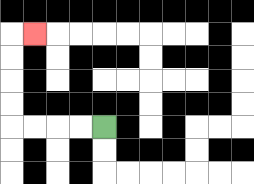{'start': '[4, 5]', 'end': '[1, 1]', 'path_directions': 'L,L,L,L,U,U,U,U,R', 'path_coordinates': '[[4, 5], [3, 5], [2, 5], [1, 5], [0, 5], [0, 4], [0, 3], [0, 2], [0, 1], [1, 1]]'}